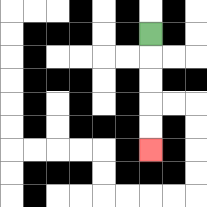{'start': '[6, 1]', 'end': '[6, 6]', 'path_directions': 'D,D,D,D,D', 'path_coordinates': '[[6, 1], [6, 2], [6, 3], [6, 4], [6, 5], [6, 6]]'}